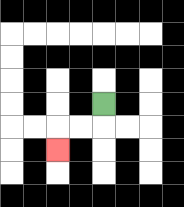{'start': '[4, 4]', 'end': '[2, 6]', 'path_directions': 'D,L,L,D', 'path_coordinates': '[[4, 4], [4, 5], [3, 5], [2, 5], [2, 6]]'}